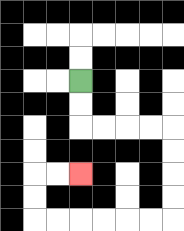{'start': '[3, 3]', 'end': '[3, 7]', 'path_directions': 'D,D,R,R,R,R,D,D,D,D,L,L,L,L,L,L,U,U,R,R', 'path_coordinates': '[[3, 3], [3, 4], [3, 5], [4, 5], [5, 5], [6, 5], [7, 5], [7, 6], [7, 7], [7, 8], [7, 9], [6, 9], [5, 9], [4, 9], [3, 9], [2, 9], [1, 9], [1, 8], [1, 7], [2, 7], [3, 7]]'}